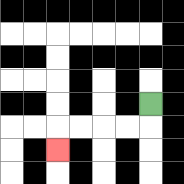{'start': '[6, 4]', 'end': '[2, 6]', 'path_directions': 'D,L,L,L,L,D', 'path_coordinates': '[[6, 4], [6, 5], [5, 5], [4, 5], [3, 5], [2, 5], [2, 6]]'}